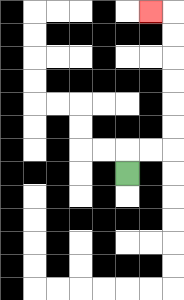{'start': '[5, 7]', 'end': '[6, 0]', 'path_directions': 'U,R,R,U,U,U,U,U,U,L', 'path_coordinates': '[[5, 7], [5, 6], [6, 6], [7, 6], [7, 5], [7, 4], [7, 3], [7, 2], [7, 1], [7, 0], [6, 0]]'}